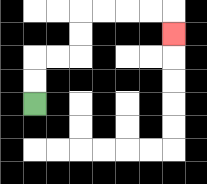{'start': '[1, 4]', 'end': '[7, 1]', 'path_directions': 'U,U,R,R,U,U,R,R,R,R,D', 'path_coordinates': '[[1, 4], [1, 3], [1, 2], [2, 2], [3, 2], [3, 1], [3, 0], [4, 0], [5, 0], [6, 0], [7, 0], [7, 1]]'}